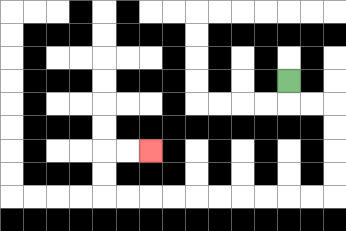{'start': '[12, 3]', 'end': '[6, 6]', 'path_directions': 'D,R,R,D,D,D,D,L,L,L,L,L,L,L,L,L,L,U,U,R,R', 'path_coordinates': '[[12, 3], [12, 4], [13, 4], [14, 4], [14, 5], [14, 6], [14, 7], [14, 8], [13, 8], [12, 8], [11, 8], [10, 8], [9, 8], [8, 8], [7, 8], [6, 8], [5, 8], [4, 8], [4, 7], [4, 6], [5, 6], [6, 6]]'}